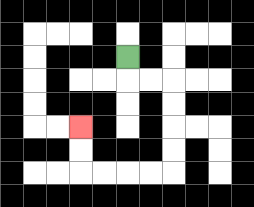{'start': '[5, 2]', 'end': '[3, 5]', 'path_directions': 'D,R,R,D,D,D,D,L,L,L,L,U,U', 'path_coordinates': '[[5, 2], [5, 3], [6, 3], [7, 3], [7, 4], [7, 5], [7, 6], [7, 7], [6, 7], [5, 7], [4, 7], [3, 7], [3, 6], [3, 5]]'}